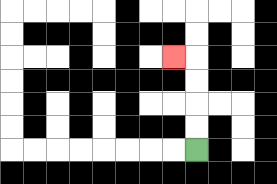{'start': '[8, 6]', 'end': '[7, 2]', 'path_directions': 'U,U,U,U,L', 'path_coordinates': '[[8, 6], [8, 5], [8, 4], [8, 3], [8, 2], [7, 2]]'}